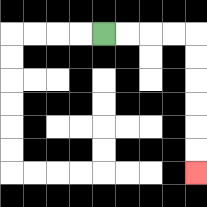{'start': '[4, 1]', 'end': '[8, 7]', 'path_directions': 'R,R,R,R,D,D,D,D,D,D', 'path_coordinates': '[[4, 1], [5, 1], [6, 1], [7, 1], [8, 1], [8, 2], [8, 3], [8, 4], [8, 5], [8, 6], [8, 7]]'}